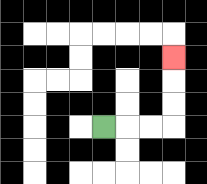{'start': '[4, 5]', 'end': '[7, 2]', 'path_directions': 'R,R,R,U,U,U', 'path_coordinates': '[[4, 5], [5, 5], [6, 5], [7, 5], [7, 4], [7, 3], [7, 2]]'}